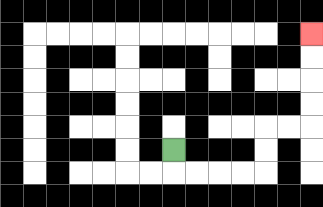{'start': '[7, 6]', 'end': '[13, 1]', 'path_directions': 'D,R,R,R,R,U,U,R,R,U,U,U,U', 'path_coordinates': '[[7, 6], [7, 7], [8, 7], [9, 7], [10, 7], [11, 7], [11, 6], [11, 5], [12, 5], [13, 5], [13, 4], [13, 3], [13, 2], [13, 1]]'}